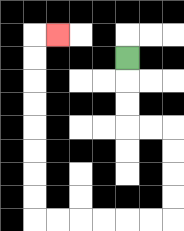{'start': '[5, 2]', 'end': '[2, 1]', 'path_directions': 'D,D,D,R,R,D,D,D,D,L,L,L,L,L,L,U,U,U,U,U,U,U,U,R', 'path_coordinates': '[[5, 2], [5, 3], [5, 4], [5, 5], [6, 5], [7, 5], [7, 6], [7, 7], [7, 8], [7, 9], [6, 9], [5, 9], [4, 9], [3, 9], [2, 9], [1, 9], [1, 8], [1, 7], [1, 6], [1, 5], [1, 4], [1, 3], [1, 2], [1, 1], [2, 1]]'}